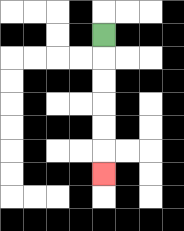{'start': '[4, 1]', 'end': '[4, 7]', 'path_directions': 'D,D,D,D,D,D', 'path_coordinates': '[[4, 1], [4, 2], [4, 3], [4, 4], [4, 5], [4, 6], [4, 7]]'}